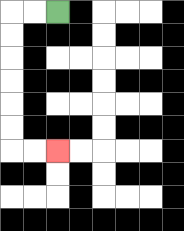{'start': '[2, 0]', 'end': '[2, 6]', 'path_directions': 'L,L,D,D,D,D,D,D,R,R', 'path_coordinates': '[[2, 0], [1, 0], [0, 0], [0, 1], [0, 2], [0, 3], [0, 4], [0, 5], [0, 6], [1, 6], [2, 6]]'}